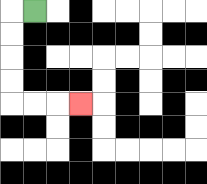{'start': '[1, 0]', 'end': '[3, 4]', 'path_directions': 'L,D,D,D,D,R,R,R', 'path_coordinates': '[[1, 0], [0, 0], [0, 1], [0, 2], [0, 3], [0, 4], [1, 4], [2, 4], [3, 4]]'}